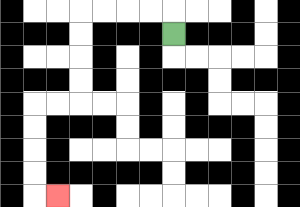{'start': '[7, 1]', 'end': '[2, 8]', 'path_directions': 'U,L,L,L,L,D,D,D,D,L,L,D,D,D,D,R', 'path_coordinates': '[[7, 1], [7, 0], [6, 0], [5, 0], [4, 0], [3, 0], [3, 1], [3, 2], [3, 3], [3, 4], [2, 4], [1, 4], [1, 5], [1, 6], [1, 7], [1, 8], [2, 8]]'}